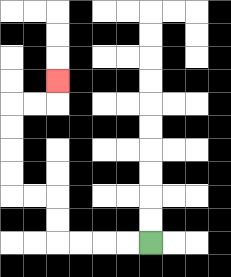{'start': '[6, 10]', 'end': '[2, 3]', 'path_directions': 'L,L,L,L,U,U,L,L,U,U,U,U,R,R,U', 'path_coordinates': '[[6, 10], [5, 10], [4, 10], [3, 10], [2, 10], [2, 9], [2, 8], [1, 8], [0, 8], [0, 7], [0, 6], [0, 5], [0, 4], [1, 4], [2, 4], [2, 3]]'}